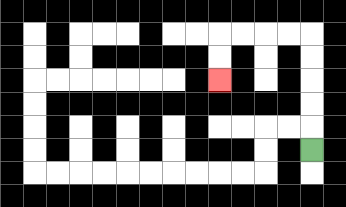{'start': '[13, 6]', 'end': '[9, 3]', 'path_directions': 'U,U,U,U,U,L,L,L,L,D,D', 'path_coordinates': '[[13, 6], [13, 5], [13, 4], [13, 3], [13, 2], [13, 1], [12, 1], [11, 1], [10, 1], [9, 1], [9, 2], [9, 3]]'}